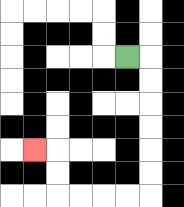{'start': '[5, 2]', 'end': '[1, 6]', 'path_directions': 'R,D,D,D,D,D,D,L,L,L,L,U,U,L', 'path_coordinates': '[[5, 2], [6, 2], [6, 3], [6, 4], [6, 5], [6, 6], [6, 7], [6, 8], [5, 8], [4, 8], [3, 8], [2, 8], [2, 7], [2, 6], [1, 6]]'}